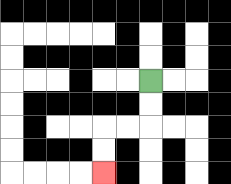{'start': '[6, 3]', 'end': '[4, 7]', 'path_directions': 'D,D,L,L,D,D', 'path_coordinates': '[[6, 3], [6, 4], [6, 5], [5, 5], [4, 5], [4, 6], [4, 7]]'}